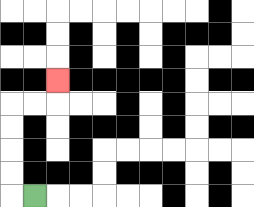{'start': '[1, 8]', 'end': '[2, 3]', 'path_directions': 'L,U,U,U,U,R,R,U', 'path_coordinates': '[[1, 8], [0, 8], [0, 7], [0, 6], [0, 5], [0, 4], [1, 4], [2, 4], [2, 3]]'}